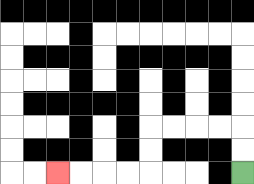{'start': '[10, 7]', 'end': '[2, 7]', 'path_directions': 'U,U,L,L,L,L,D,D,L,L,L,L', 'path_coordinates': '[[10, 7], [10, 6], [10, 5], [9, 5], [8, 5], [7, 5], [6, 5], [6, 6], [6, 7], [5, 7], [4, 7], [3, 7], [2, 7]]'}